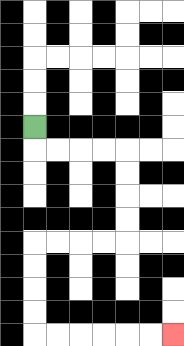{'start': '[1, 5]', 'end': '[7, 14]', 'path_directions': 'D,R,R,R,R,D,D,D,D,L,L,L,L,D,D,D,D,R,R,R,R,R,R', 'path_coordinates': '[[1, 5], [1, 6], [2, 6], [3, 6], [4, 6], [5, 6], [5, 7], [5, 8], [5, 9], [5, 10], [4, 10], [3, 10], [2, 10], [1, 10], [1, 11], [1, 12], [1, 13], [1, 14], [2, 14], [3, 14], [4, 14], [5, 14], [6, 14], [7, 14]]'}